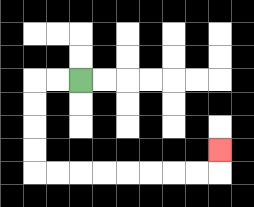{'start': '[3, 3]', 'end': '[9, 6]', 'path_directions': 'L,L,D,D,D,D,R,R,R,R,R,R,R,R,U', 'path_coordinates': '[[3, 3], [2, 3], [1, 3], [1, 4], [1, 5], [1, 6], [1, 7], [2, 7], [3, 7], [4, 7], [5, 7], [6, 7], [7, 7], [8, 7], [9, 7], [9, 6]]'}